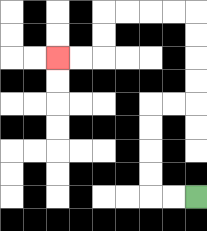{'start': '[8, 8]', 'end': '[2, 2]', 'path_directions': 'L,L,U,U,U,U,R,R,U,U,U,U,L,L,L,L,D,D,L,L', 'path_coordinates': '[[8, 8], [7, 8], [6, 8], [6, 7], [6, 6], [6, 5], [6, 4], [7, 4], [8, 4], [8, 3], [8, 2], [8, 1], [8, 0], [7, 0], [6, 0], [5, 0], [4, 0], [4, 1], [4, 2], [3, 2], [2, 2]]'}